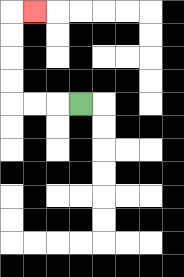{'start': '[3, 4]', 'end': '[1, 0]', 'path_directions': 'L,L,L,U,U,U,U,R', 'path_coordinates': '[[3, 4], [2, 4], [1, 4], [0, 4], [0, 3], [0, 2], [0, 1], [0, 0], [1, 0]]'}